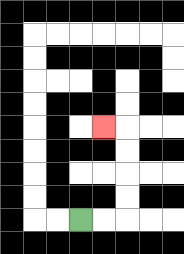{'start': '[3, 9]', 'end': '[4, 5]', 'path_directions': 'R,R,U,U,U,U,L', 'path_coordinates': '[[3, 9], [4, 9], [5, 9], [5, 8], [5, 7], [5, 6], [5, 5], [4, 5]]'}